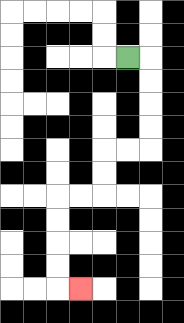{'start': '[5, 2]', 'end': '[3, 12]', 'path_directions': 'R,D,D,D,D,L,L,D,D,L,L,D,D,D,D,R', 'path_coordinates': '[[5, 2], [6, 2], [6, 3], [6, 4], [6, 5], [6, 6], [5, 6], [4, 6], [4, 7], [4, 8], [3, 8], [2, 8], [2, 9], [2, 10], [2, 11], [2, 12], [3, 12]]'}